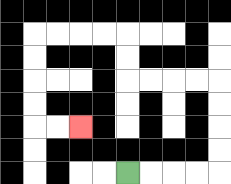{'start': '[5, 7]', 'end': '[3, 5]', 'path_directions': 'R,R,R,R,U,U,U,U,L,L,L,L,U,U,L,L,L,L,D,D,D,D,R,R', 'path_coordinates': '[[5, 7], [6, 7], [7, 7], [8, 7], [9, 7], [9, 6], [9, 5], [9, 4], [9, 3], [8, 3], [7, 3], [6, 3], [5, 3], [5, 2], [5, 1], [4, 1], [3, 1], [2, 1], [1, 1], [1, 2], [1, 3], [1, 4], [1, 5], [2, 5], [3, 5]]'}